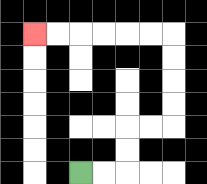{'start': '[3, 7]', 'end': '[1, 1]', 'path_directions': 'R,R,U,U,R,R,U,U,U,U,L,L,L,L,L,L', 'path_coordinates': '[[3, 7], [4, 7], [5, 7], [5, 6], [5, 5], [6, 5], [7, 5], [7, 4], [7, 3], [7, 2], [7, 1], [6, 1], [5, 1], [4, 1], [3, 1], [2, 1], [1, 1]]'}